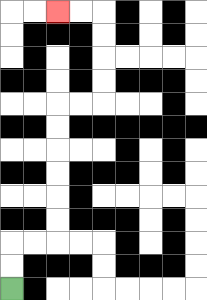{'start': '[0, 12]', 'end': '[2, 0]', 'path_directions': 'U,U,R,R,U,U,U,U,U,U,R,R,U,U,U,U,L,L', 'path_coordinates': '[[0, 12], [0, 11], [0, 10], [1, 10], [2, 10], [2, 9], [2, 8], [2, 7], [2, 6], [2, 5], [2, 4], [3, 4], [4, 4], [4, 3], [4, 2], [4, 1], [4, 0], [3, 0], [2, 0]]'}